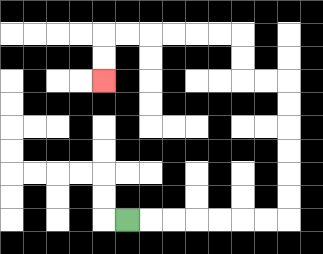{'start': '[5, 9]', 'end': '[4, 3]', 'path_directions': 'R,R,R,R,R,R,R,U,U,U,U,U,U,L,L,U,U,L,L,L,L,L,L,D,D', 'path_coordinates': '[[5, 9], [6, 9], [7, 9], [8, 9], [9, 9], [10, 9], [11, 9], [12, 9], [12, 8], [12, 7], [12, 6], [12, 5], [12, 4], [12, 3], [11, 3], [10, 3], [10, 2], [10, 1], [9, 1], [8, 1], [7, 1], [6, 1], [5, 1], [4, 1], [4, 2], [4, 3]]'}